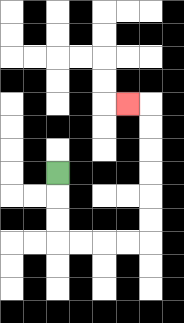{'start': '[2, 7]', 'end': '[5, 4]', 'path_directions': 'D,D,D,R,R,R,R,U,U,U,U,U,U,L', 'path_coordinates': '[[2, 7], [2, 8], [2, 9], [2, 10], [3, 10], [4, 10], [5, 10], [6, 10], [6, 9], [6, 8], [6, 7], [6, 6], [6, 5], [6, 4], [5, 4]]'}